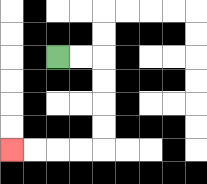{'start': '[2, 2]', 'end': '[0, 6]', 'path_directions': 'R,R,D,D,D,D,L,L,L,L', 'path_coordinates': '[[2, 2], [3, 2], [4, 2], [4, 3], [4, 4], [4, 5], [4, 6], [3, 6], [2, 6], [1, 6], [0, 6]]'}